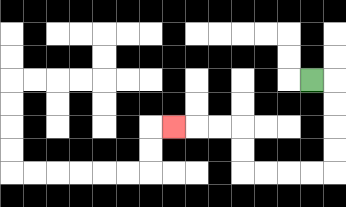{'start': '[13, 3]', 'end': '[7, 5]', 'path_directions': 'R,D,D,D,D,L,L,L,L,U,U,L,L,L', 'path_coordinates': '[[13, 3], [14, 3], [14, 4], [14, 5], [14, 6], [14, 7], [13, 7], [12, 7], [11, 7], [10, 7], [10, 6], [10, 5], [9, 5], [8, 5], [7, 5]]'}